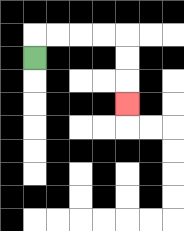{'start': '[1, 2]', 'end': '[5, 4]', 'path_directions': 'U,R,R,R,R,D,D,D', 'path_coordinates': '[[1, 2], [1, 1], [2, 1], [3, 1], [4, 1], [5, 1], [5, 2], [5, 3], [5, 4]]'}